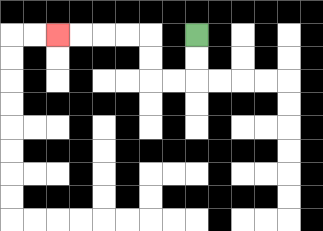{'start': '[8, 1]', 'end': '[2, 1]', 'path_directions': 'D,D,L,L,U,U,L,L,L,L', 'path_coordinates': '[[8, 1], [8, 2], [8, 3], [7, 3], [6, 3], [6, 2], [6, 1], [5, 1], [4, 1], [3, 1], [2, 1]]'}